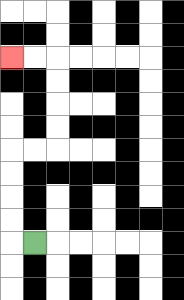{'start': '[1, 10]', 'end': '[0, 2]', 'path_directions': 'L,U,U,U,U,R,R,U,U,U,U,L,L', 'path_coordinates': '[[1, 10], [0, 10], [0, 9], [0, 8], [0, 7], [0, 6], [1, 6], [2, 6], [2, 5], [2, 4], [2, 3], [2, 2], [1, 2], [0, 2]]'}